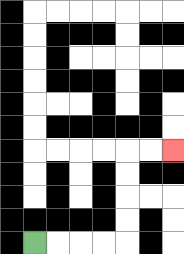{'start': '[1, 10]', 'end': '[7, 6]', 'path_directions': 'R,R,R,R,U,U,U,U,R,R', 'path_coordinates': '[[1, 10], [2, 10], [3, 10], [4, 10], [5, 10], [5, 9], [5, 8], [5, 7], [5, 6], [6, 6], [7, 6]]'}